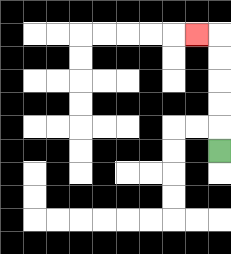{'start': '[9, 6]', 'end': '[8, 1]', 'path_directions': 'U,U,U,U,U,L', 'path_coordinates': '[[9, 6], [9, 5], [9, 4], [9, 3], [9, 2], [9, 1], [8, 1]]'}